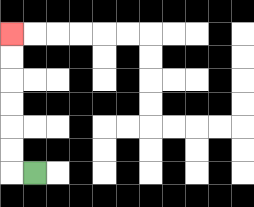{'start': '[1, 7]', 'end': '[0, 1]', 'path_directions': 'L,U,U,U,U,U,U', 'path_coordinates': '[[1, 7], [0, 7], [0, 6], [0, 5], [0, 4], [0, 3], [0, 2], [0, 1]]'}